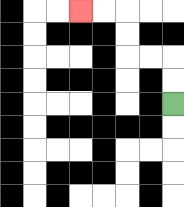{'start': '[7, 4]', 'end': '[3, 0]', 'path_directions': 'U,U,L,L,U,U,L,L', 'path_coordinates': '[[7, 4], [7, 3], [7, 2], [6, 2], [5, 2], [5, 1], [5, 0], [4, 0], [3, 0]]'}